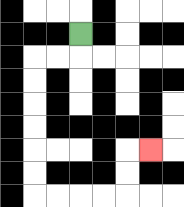{'start': '[3, 1]', 'end': '[6, 6]', 'path_directions': 'D,L,L,D,D,D,D,D,D,R,R,R,R,U,U,R', 'path_coordinates': '[[3, 1], [3, 2], [2, 2], [1, 2], [1, 3], [1, 4], [1, 5], [1, 6], [1, 7], [1, 8], [2, 8], [3, 8], [4, 8], [5, 8], [5, 7], [5, 6], [6, 6]]'}